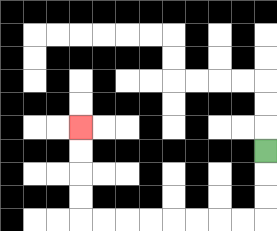{'start': '[11, 6]', 'end': '[3, 5]', 'path_directions': 'D,D,D,L,L,L,L,L,L,L,L,U,U,U,U', 'path_coordinates': '[[11, 6], [11, 7], [11, 8], [11, 9], [10, 9], [9, 9], [8, 9], [7, 9], [6, 9], [5, 9], [4, 9], [3, 9], [3, 8], [3, 7], [3, 6], [3, 5]]'}